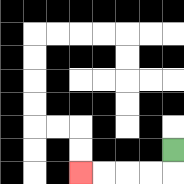{'start': '[7, 6]', 'end': '[3, 7]', 'path_directions': 'D,L,L,L,L', 'path_coordinates': '[[7, 6], [7, 7], [6, 7], [5, 7], [4, 7], [3, 7]]'}